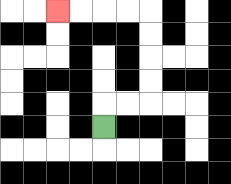{'start': '[4, 5]', 'end': '[2, 0]', 'path_directions': 'U,R,R,U,U,U,U,L,L,L,L', 'path_coordinates': '[[4, 5], [4, 4], [5, 4], [6, 4], [6, 3], [6, 2], [6, 1], [6, 0], [5, 0], [4, 0], [3, 0], [2, 0]]'}